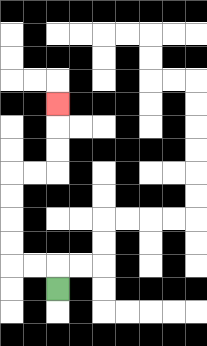{'start': '[2, 12]', 'end': '[2, 4]', 'path_directions': 'U,L,L,U,U,U,U,R,R,U,U,U', 'path_coordinates': '[[2, 12], [2, 11], [1, 11], [0, 11], [0, 10], [0, 9], [0, 8], [0, 7], [1, 7], [2, 7], [2, 6], [2, 5], [2, 4]]'}